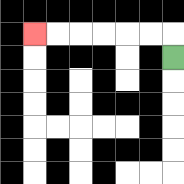{'start': '[7, 2]', 'end': '[1, 1]', 'path_directions': 'U,L,L,L,L,L,L', 'path_coordinates': '[[7, 2], [7, 1], [6, 1], [5, 1], [4, 1], [3, 1], [2, 1], [1, 1]]'}